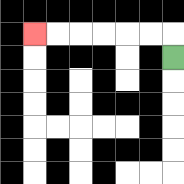{'start': '[7, 2]', 'end': '[1, 1]', 'path_directions': 'U,L,L,L,L,L,L', 'path_coordinates': '[[7, 2], [7, 1], [6, 1], [5, 1], [4, 1], [3, 1], [2, 1], [1, 1]]'}